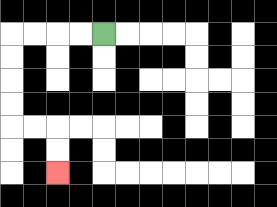{'start': '[4, 1]', 'end': '[2, 7]', 'path_directions': 'L,L,L,L,D,D,D,D,R,R,D,D', 'path_coordinates': '[[4, 1], [3, 1], [2, 1], [1, 1], [0, 1], [0, 2], [0, 3], [0, 4], [0, 5], [1, 5], [2, 5], [2, 6], [2, 7]]'}